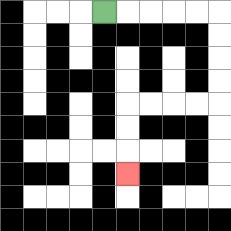{'start': '[4, 0]', 'end': '[5, 7]', 'path_directions': 'R,R,R,R,R,D,D,D,D,L,L,L,L,D,D,D', 'path_coordinates': '[[4, 0], [5, 0], [6, 0], [7, 0], [8, 0], [9, 0], [9, 1], [9, 2], [9, 3], [9, 4], [8, 4], [7, 4], [6, 4], [5, 4], [5, 5], [5, 6], [5, 7]]'}